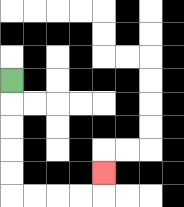{'start': '[0, 3]', 'end': '[4, 7]', 'path_directions': 'D,D,D,D,D,R,R,R,R,U', 'path_coordinates': '[[0, 3], [0, 4], [0, 5], [0, 6], [0, 7], [0, 8], [1, 8], [2, 8], [3, 8], [4, 8], [4, 7]]'}